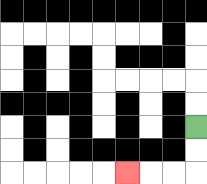{'start': '[8, 5]', 'end': '[5, 7]', 'path_directions': 'D,D,L,L,L', 'path_coordinates': '[[8, 5], [8, 6], [8, 7], [7, 7], [6, 7], [5, 7]]'}